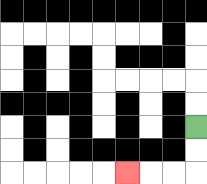{'start': '[8, 5]', 'end': '[5, 7]', 'path_directions': 'D,D,L,L,L', 'path_coordinates': '[[8, 5], [8, 6], [8, 7], [7, 7], [6, 7], [5, 7]]'}